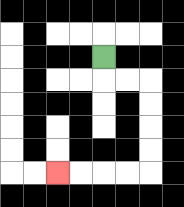{'start': '[4, 2]', 'end': '[2, 7]', 'path_directions': 'D,R,R,D,D,D,D,L,L,L,L', 'path_coordinates': '[[4, 2], [4, 3], [5, 3], [6, 3], [6, 4], [6, 5], [6, 6], [6, 7], [5, 7], [4, 7], [3, 7], [2, 7]]'}